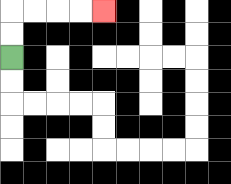{'start': '[0, 2]', 'end': '[4, 0]', 'path_directions': 'U,U,R,R,R,R', 'path_coordinates': '[[0, 2], [0, 1], [0, 0], [1, 0], [2, 0], [3, 0], [4, 0]]'}